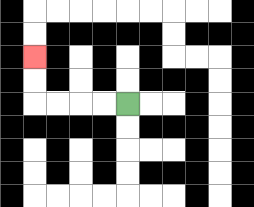{'start': '[5, 4]', 'end': '[1, 2]', 'path_directions': 'L,L,L,L,U,U', 'path_coordinates': '[[5, 4], [4, 4], [3, 4], [2, 4], [1, 4], [1, 3], [1, 2]]'}